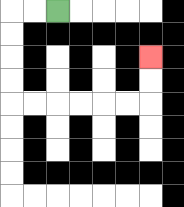{'start': '[2, 0]', 'end': '[6, 2]', 'path_directions': 'L,L,D,D,D,D,R,R,R,R,R,R,U,U', 'path_coordinates': '[[2, 0], [1, 0], [0, 0], [0, 1], [0, 2], [0, 3], [0, 4], [1, 4], [2, 4], [3, 4], [4, 4], [5, 4], [6, 4], [6, 3], [6, 2]]'}